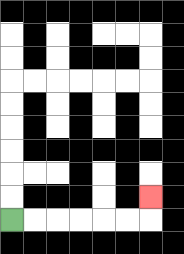{'start': '[0, 9]', 'end': '[6, 8]', 'path_directions': 'R,R,R,R,R,R,U', 'path_coordinates': '[[0, 9], [1, 9], [2, 9], [3, 9], [4, 9], [5, 9], [6, 9], [6, 8]]'}